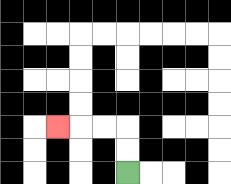{'start': '[5, 7]', 'end': '[2, 5]', 'path_directions': 'U,U,L,L,L', 'path_coordinates': '[[5, 7], [5, 6], [5, 5], [4, 5], [3, 5], [2, 5]]'}